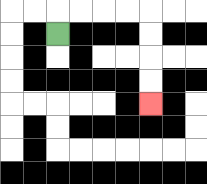{'start': '[2, 1]', 'end': '[6, 4]', 'path_directions': 'U,R,R,R,R,D,D,D,D', 'path_coordinates': '[[2, 1], [2, 0], [3, 0], [4, 0], [5, 0], [6, 0], [6, 1], [6, 2], [6, 3], [6, 4]]'}